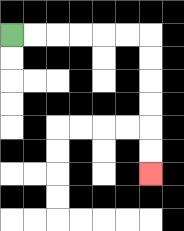{'start': '[0, 1]', 'end': '[6, 7]', 'path_directions': 'R,R,R,R,R,R,D,D,D,D,D,D', 'path_coordinates': '[[0, 1], [1, 1], [2, 1], [3, 1], [4, 1], [5, 1], [6, 1], [6, 2], [6, 3], [6, 4], [6, 5], [6, 6], [6, 7]]'}